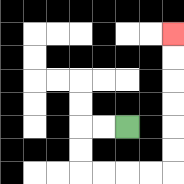{'start': '[5, 5]', 'end': '[7, 1]', 'path_directions': 'L,L,D,D,R,R,R,R,U,U,U,U,U,U', 'path_coordinates': '[[5, 5], [4, 5], [3, 5], [3, 6], [3, 7], [4, 7], [5, 7], [6, 7], [7, 7], [7, 6], [7, 5], [7, 4], [7, 3], [7, 2], [7, 1]]'}